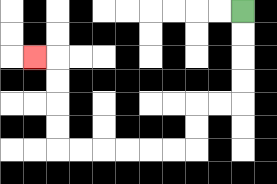{'start': '[10, 0]', 'end': '[1, 2]', 'path_directions': 'D,D,D,D,L,L,D,D,L,L,L,L,L,L,U,U,U,U,L', 'path_coordinates': '[[10, 0], [10, 1], [10, 2], [10, 3], [10, 4], [9, 4], [8, 4], [8, 5], [8, 6], [7, 6], [6, 6], [5, 6], [4, 6], [3, 6], [2, 6], [2, 5], [2, 4], [2, 3], [2, 2], [1, 2]]'}